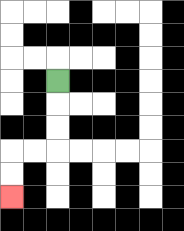{'start': '[2, 3]', 'end': '[0, 8]', 'path_directions': 'D,D,D,L,L,D,D', 'path_coordinates': '[[2, 3], [2, 4], [2, 5], [2, 6], [1, 6], [0, 6], [0, 7], [0, 8]]'}